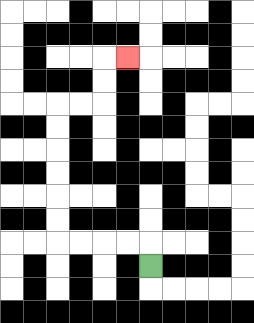{'start': '[6, 11]', 'end': '[5, 2]', 'path_directions': 'U,L,L,L,L,U,U,U,U,U,U,R,R,U,U,R', 'path_coordinates': '[[6, 11], [6, 10], [5, 10], [4, 10], [3, 10], [2, 10], [2, 9], [2, 8], [2, 7], [2, 6], [2, 5], [2, 4], [3, 4], [4, 4], [4, 3], [4, 2], [5, 2]]'}